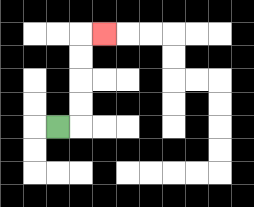{'start': '[2, 5]', 'end': '[4, 1]', 'path_directions': 'R,U,U,U,U,R', 'path_coordinates': '[[2, 5], [3, 5], [3, 4], [3, 3], [3, 2], [3, 1], [4, 1]]'}